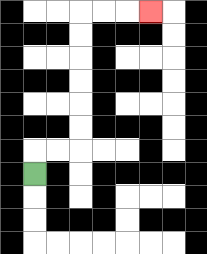{'start': '[1, 7]', 'end': '[6, 0]', 'path_directions': 'U,R,R,U,U,U,U,U,U,R,R,R', 'path_coordinates': '[[1, 7], [1, 6], [2, 6], [3, 6], [3, 5], [3, 4], [3, 3], [3, 2], [3, 1], [3, 0], [4, 0], [5, 0], [6, 0]]'}